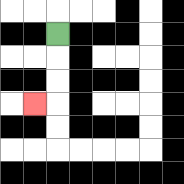{'start': '[2, 1]', 'end': '[1, 4]', 'path_directions': 'D,D,D,L', 'path_coordinates': '[[2, 1], [2, 2], [2, 3], [2, 4], [1, 4]]'}